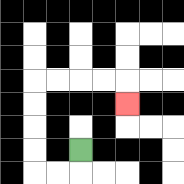{'start': '[3, 6]', 'end': '[5, 4]', 'path_directions': 'D,L,L,U,U,U,U,R,R,R,R,D', 'path_coordinates': '[[3, 6], [3, 7], [2, 7], [1, 7], [1, 6], [1, 5], [1, 4], [1, 3], [2, 3], [3, 3], [4, 3], [5, 3], [5, 4]]'}